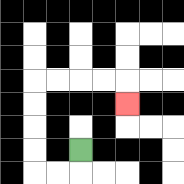{'start': '[3, 6]', 'end': '[5, 4]', 'path_directions': 'D,L,L,U,U,U,U,R,R,R,R,D', 'path_coordinates': '[[3, 6], [3, 7], [2, 7], [1, 7], [1, 6], [1, 5], [1, 4], [1, 3], [2, 3], [3, 3], [4, 3], [5, 3], [5, 4]]'}